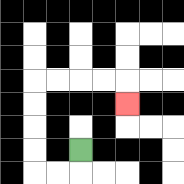{'start': '[3, 6]', 'end': '[5, 4]', 'path_directions': 'D,L,L,U,U,U,U,R,R,R,R,D', 'path_coordinates': '[[3, 6], [3, 7], [2, 7], [1, 7], [1, 6], [1, 5], [1, 4], [1, 3], [2, 3], [3, 3], [4, 3], [5, 3], [5, 4]]'}